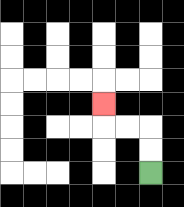{'start': '[6, 7]', 'end': '[4, 4]', 'path_directions': 'U,U,L,L,U', 'path_coordinates': '[[6, 7], [6, 6], [6, 5], [5, 5], [4, 5], [4, 4]]'}